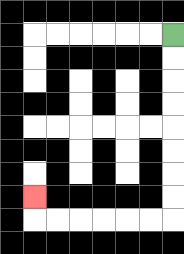{'start': '[7, 1]', 'end': '[1, 8]', 'path_directions': 'D,D,D,D,D,D,D,D,L,L,L,L,L,L,U', 'path_coordinates': '[[7, 1], [7, 2], [7, 3], [7, 4], [7, 5], [7, 6], [7, 7], [7, 8], [7, 9], [6, 9], [5, 9], [4, 9], [3, 9], [2, 9], [1, 9], [1, 8]]'}